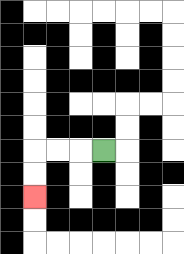{'start': '[4, 6]', 'end': '[1, 8]', 'path_directions': 'L,L,L,D,D', 'path_coordinates': '[[4, 6], [3, 6], [2, 6], [1, 6], [1, 7], [1, 8]]'}